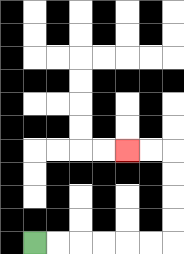{'start': '[1, 10]', 'end': '[5, 6]', 'path_directions': 'R,R,R,R,R,R,U,U,U,U,L,L', 'path_coordinates': '[[1, 10], [2, 10], [3, 10], [4, 10], [5, 10], [6, 10], [7, 10], [7, 9], [7, 8], [7, 7], [7, 6], [6, 6], [5, 6]]'}